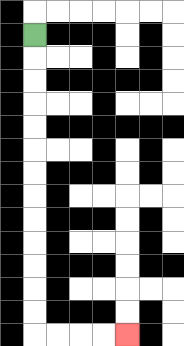{'start': '[1, 1]', 'end': '[5, 14]', 'path_directions': 'D,D,D,D,D,D,D,D,D,D,D,D,D,R,R,R,R', 'path_coordinates': '[[1, 1], [1, 2], [1, 3], [1, 4], [1, 5], [1, 6], [1, 7], [1, 8], [1, 9], [1, 10], [1, 11], [1, 12], [1, 13], [1, 14], [2, 14], [3, 14], [4, 14], [5, 14]]'}